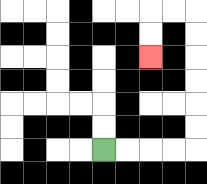{'start': '[4, 6]', 'end': '[6, 2]', 'path_directions': 'R,R,R,R,U,U,U,U,U,U,L,L,D,D', 'path_coordinates': '[[4, 6], [5, 6], [6, 6], [7, 6], [8, 6], [8, 5], [8, 4], [8, 3], [8, 2], [8, 1], [8, 0], [7, 0], [6, 0], [6, 1], [6, 2]]'}